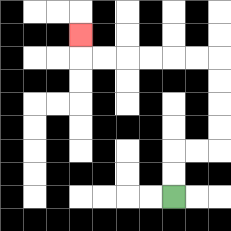{'start': '[7, 8]', 'end': '[3, 1]', 'path_directions': 'U,U,R,R,U,U,U,U,L,L,L,L,L,L,U', 'path_coordinates': '[[7, 8], [7, 7], [7, 6], [8, 6], [9, 6], [9, 5], [9, 4], [9, 3], [9, 2], [8, 2], [7, 2], [6, 2], [5, 2], [4, 2], [3, 2], [3, 1]]'}